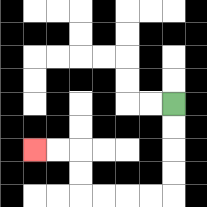{'start': '[7, 4]', 'end': '[1, 6]', 'path_directions': 'D,D,D,D,L,L,L,L,U,U,L,L', 'path_coordinates': '[[7, 4], [7, 5], [7, 6], [7, 7], [7, 8], [6, 8], [5, 8], [4, 8], [3, 8], [3, 7], [3, 6], [2, 6], [1, 6]]'}